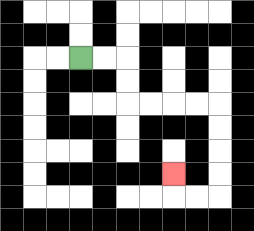{'start': '[3, 2]', 'end': '[7, 7]', 'path_directions': 'R,R,D,D,R,R,R,R,D,D,D,D,L,L,U', 'path_coordinates': '[[3, 2], [4, 2], [5, 2], [5, 3], [5, 4], [6, 4], [7, 4], [8, 4], [9, 4], [9, 5], [9, 6], [9, 7], [9, 8], [8, 8], [7, 8], [7, 7]]'}